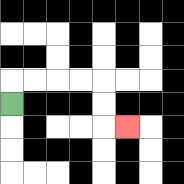{'start': '[0, 4]', 'end': '[5, 5]', 'path_directions': 'U,R,R,R,R,D,D,R', 'path_coordinates': '[[0, 4], [0, 3], [1, 3], [2, 3], [3, 3], [4, 3], [4, 4], [4, 5], [5, 5]]'}